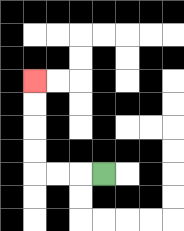{'start': '[4, 7]', 'end': '[1, 3]', 'path_directions': 'L,L,L,U,U,U,U', 'path_coordinates': '[[4, 7], [3, 7], [2, 7], [1, 7], [1, 6], [1, 5], [1, 4], [1, 3]]'}